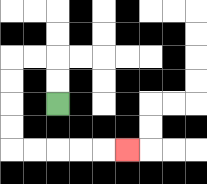{'start': '[2, 4]', 'end': '[5, 6]', 'path_directions': 'U,U,L,L,D,D,D,D,R,R,R,R,R', 'path_coordinates': '[[2, 4], [2, 3], [2, 2], [1, 2], [0, 2], [0, 3], [0, 4], [0, 5], [0, 6], [1, 6], [2, 6], [3, 6], [4, 6], [5, 6]]'}